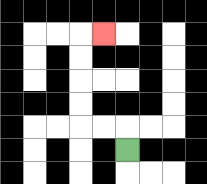{'start': '[5, 6]', 'end': '[4, 1]', 'path_directions': 'U,L,L,U,U,U,U,R', 'path_coordinates': '[[5, 6], [5, 5], [4, 5], [3, 5], [3, 4], [3, 3], [3, 2], [3, 1], [4, 1]]'}